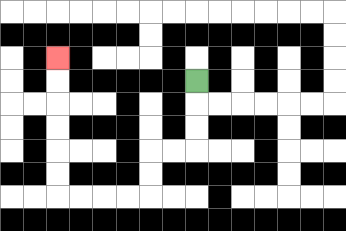{'start': '[8, 3]', 'end': '[2, 2]', 'path_directions': 'D,D,D,L,L,D,D,L,L,L,L,U,U,U,U,U,U', 'path_coordinates': '[[8, 3], [8, 4], [8, 5], [8, 6], [7, 6], [6, 6], [6, 7], [6, 8], [5, 8], [4, 8], [3, 8], [2, 8], [2, 7], [2, 6], [2, 5], [2, 4], [2, 3], [2, 2]]'}